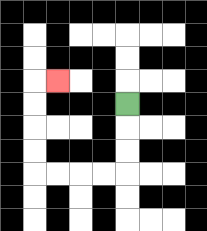{'start': '[5, 4]', 'end': '[2, 3]', 'path_directions': 'D,D,D,L,L,L,L,U,U,U,U,R', 'path_coordinates': '[[5, 4], [5, 5], [5, 6], [5, 7], [4, 7], [3, 7], [2, 7], [1, 7], [1, 6], [1, 5], [1, 4], [1, 3], [2, 3]]'}